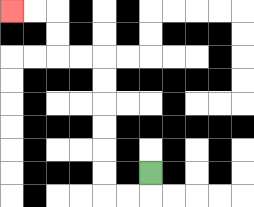{'start': '[6, 7]', 'end': '[0, 0]', 'path_directions': 'D,L,L,U,U,U,U,U,U,L,L,U,U,L,L', 'path_coordinates': '[[6, 7], [6, 8], [5, 8], [4, 8], [4, 7], [4, 6], [4, 5], [4, 4], [4, 3], [4, 2], [3, 2], [2, 2], [2, 1], [2, 0], [1, 0], [0, 0]]'}